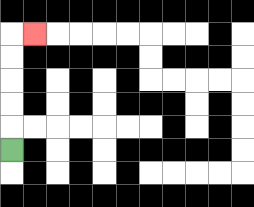{'start': '[0, 6]', 'end': '[1, 1]', 'path_directions': 'U,U,U,U,U,R', 'path_coordinates': '[[0, 6], [0, 5], [0, 4], [0, 3], [0, 2], [0, 1], [1, 1]]'}